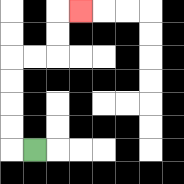{'start': '[1, 6]', 'end': '[3, 0]', 'path_directions': 'L,U,U,U,U,R,R,U,U,R', 'path_coordinates': '[[1, 6], [0, 6], [0, 5], [0, 4], [0, 3], [0, 2], [1, 2], [2, 2], [2, 1], [2, 0], [3, 0]]'}